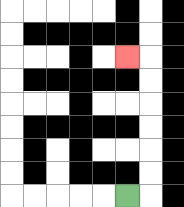{'start': '[5, 8]', 'end': '[5, 2]', 'path_directions': 'R,U,U,U,U,U,U,L', 'path_coordinates': '[[5, 8], [6, 8], [6, 7], [6, 6], [6, 5], [6, 4], [6, 3], [6, 2], [5, 2]]'}